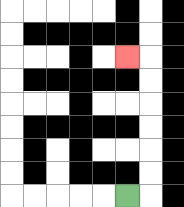{'start': '[5, 8]', 'end': '[5, 2]', 'path_directions': 'R,U,U,U,U,U,U,L', 'path_coordinates': '[[5, 8], [6, 8], [6, 7], [6, 6], [6, 5], [6, 4], [6, 3], [6, 2], [5, 2]]'}